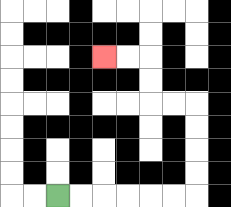{'start': '[2, 8]', 'end': '[4, 2]', 'path_directions': 'R,R,R,R,R,R,U,U,U,U,L,L,U,U,L,L', 'path_coordinates': '[[2, 8], [3, 8], [4, 8], [5, 8], [6, 8], [7, 8], [8, 8], [8, 7], [8, 6], [8, 5], [8, 4], [7, 4], [6, 4], [6, 3], [6, 2], [5, 2], [4, 2]]'}